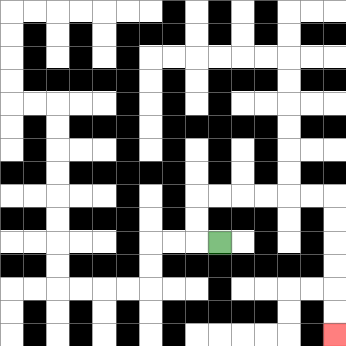{'start': '[9, 10]', 'end': '[14, 14]', 'path_directions': 'L,U,U,R,R,R,R,R,R,D,D,D,D,D,D', 'path_coordinates': '[[9, 10], [8, 10], [8, 9], [8, 8], [9, 8], [10, 8], [11, 8], [12, 8], [13, 8], [14, 8], [14, 9], [14, 10], [14, 11], [14, 12], [14, 13], [14, 14]]'}